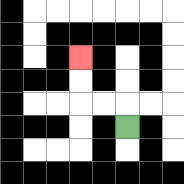{'start': '[5, 5]', 'end': '[3, 2]', 'path_directions': 'U,L,L,U,U', 'path_coordinates': '[[5, 5], [5, 4], [4, 4], [3, 4], [3, 3], [3, 2]]'}